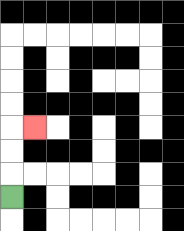{'start': '[0, 8]', 'end': '[1, 5]', 'path_directions': 'U,U,U,R', 'path_coordinates': '[[0, 8], [0, 7], [0, 6], [0, 5], [1, 5]]'}